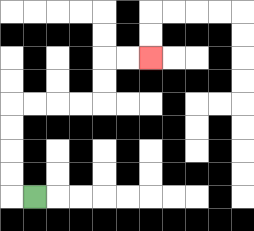{'start': '[1, 8]', 'end': '[6, 2]', 'path_directions': 'L,U,U,U,U,R,R,R,R,U,U,R,R', 'path_coordinates': '[[1, 8], [0, 8], [0, 7], [0, 6], [0, 5], [0, 4], [1, 4], [2, 4], [3, 4], [4, 4], [4, 3], [4, 2], [5, 2], [6, 2]]'}